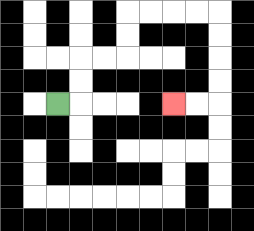{'start': '[2, 4]', 'end': '[7, 4]', 'path_directions': 'R,U,U,R,R,U,U,R,R,R,R,D,D,D,D,L,L', 'path_coordinates': '[[2, 4], [3, 4], [3, 3], [3, 2], [4, 2], [5, 2], [5, 1], [5, 0], [6, 0], [7, 0], [8, 0], [9, 0], [9, 1], [9, 2], [9, 3], [9, 4], [8, 4], [7, 4]]'}